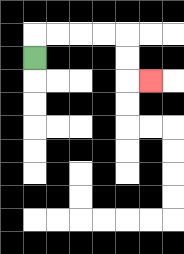{'start': '[1, 2]', 'end': '[6, 3]', 'path_directions': 'U,R,R,R,R,D,D,R', 'path_coordinates': '[[1, 2], [1, 1], [2, 1], [3, 1], [4, 1], [5, 1], [5, 2], [5, 3], [6, 3]]'}